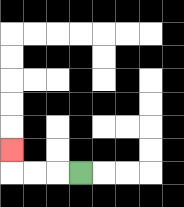{'start': '[3, 7]', 'end': '[0, 6]', 'path_directions': 'L,L,L,U', 'path_coordinates': '[[3, 7], [2, 7], [1, 7], [0, 7], [0, 6]]'}